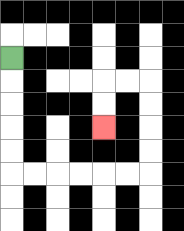{'start': '[0, 2]', 'end': '[4, 5]', 'path_directions': 'D,D,D,D,D,R,R,R,R,R,R,U,U,U,U,L,L,D,D', 'path_coordinates': '[[0, 2], [0, 3], [0, 4], [0, 5], [0, 6], [0, 7], [1, 7], [2, 7], [3, 7], [4, 7], [5, 7], [6, 7], [6, 6], [6, 5], [6, 4], [6, 3], [5, 3], [4, 3], [4, 4], [4, 5]]'}